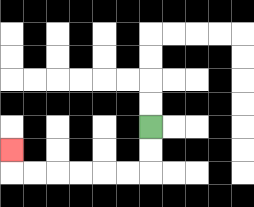{'start': '[6, 5]', 'end': '[0, 6]', 'path_directions': 'D,D,L,L,L,L,L,L,U', 'path_coordinates': '[[6, 5], [6, 6], [6, 7], [5, 7], [4, 7], [3, 7], [2, 7], [1, 7], [0, 7], [0, 6]]'}